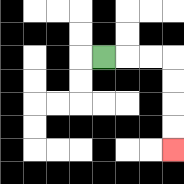{'start': '[4, 2]', 'end': '[7, 6]', 'path_directions': 'R,R,R,D,D,D,D', 'path_coordinates': '[[4, 2], [5, 2], [6, 2], [7, 2], [7, 3], [7, 4], [7, 5], [7, 6]]'}